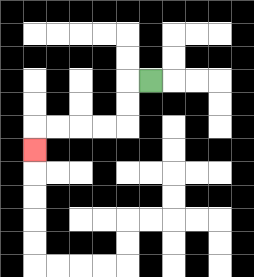{'start': '[6, 3]', 'end': '[1, 6]', 'path_directions': 'L,D,D,L,L,L,L,D', 'path_coordinates': '[[6, 3], [5, 3], [5, 4], [5, 5], [4, 5], [3, 5], [2, 5], [1, 5], [1, 6]]'}